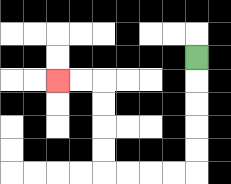{'start': '[8, 2]', 'end': '[2, 3]', 'path_directions': 'D,D,D,D,D,L,L,L,L,U,U,U,U,L,L', 'path_coordinates': '[[8, 2], [8, 3], [8, 4], [8, 5], [8, 6], [8, 7], [7, 7], [6, 7], [5, 7], [4, 7], [4, 6], [4, 5], [4, 4], [4, 3], [3, 3], [2, 3]]'}